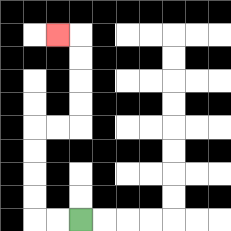{'start': '[3, 9]', 'end': '[2, 1]', 'path_directions': 'L,L,U,U,U,U,R,R,U,U,U,U,L', 'path_coordinates': '[[3, 9], [2, 9], [1, 9], [1, 8], [1, 7], [1, 6], [1, 5], [2, 5], [3, 5], [3, 4], [3, 3], [3, 2], [3, 1], [2, 1]]'}